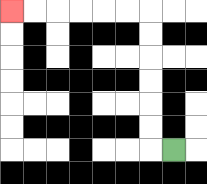{'start': '[7, 6]', 'end': '[0, 0]', 'path_directions': 'L,U,U,U,U,U,U,L,L,L,L,L,L', 'path_coordinates': '[[7, 6], [6, 6], [6, 5], [6, 4], [6, 3], [6, 2], [6, 1], [6, 0], [5, 0], [4, 0], [3, 0], [2, 0], [1, 0], [0, 0]]'}